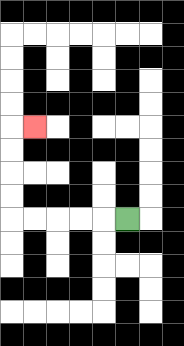{'start': '[5, 9]', 'end': '[1, 5]', 'path_directions': 'L,L,L,L,L,U,U,U,U,R', 'path_coordinates': '[[5, 9], [4, 9], [3, 9], [2, 9], [1, 9], [0, 9], [0, 8], [0, 7], [0, 6], [0, 5], [1, 5]]'}